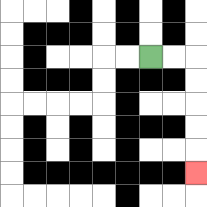{'start': '[6, 2]', 'end': '[8, 7]', 'path_directions': 'R,R,D,D,D,D,D', 'path_coordinates': '[[6, 2], [7, 2], [8, 2], [8, 3], [8, 4], [8, 5], [8, 6], [8, 7]]'}